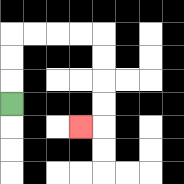{'start': '[0, 4]', 'end': '[3, 5]', 'path_directions': 'U,U,U,R,R,R,R,D,D,D,D,L', 'path_coordinates': '[[0, 4], [0, 3], [0, 2], [0, 1], [1, 1], [2, 1], [3, 1], [4, 1], [4, 2], [4, 3], [4, 4], [4, 5], [3, 5]]'}